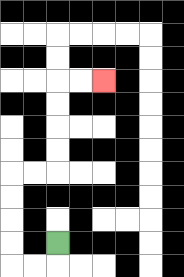{'start': '[2, 10]', 'end': '[4, 3]', 'path_directions': 'D,L,L,U,U,U,U,R,R,U,U,U,U,R,R', 'path_coordinates': '[[2, 10], [2, 11], [1, 11], [0, 11], [0, 10], [0, 9], [0, 8], [0, 7], [1, 7], [2, 7], [2, 6], [2, 5], [2, 4], [2, 3], [3, 3], [4, 3]]'}